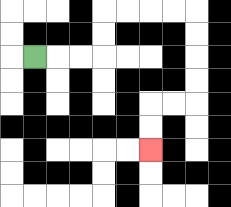{'start': '[1, 2]', 'end': '[6, 6]', 'path_directions': 'R,R,R,U,U,R,R,R,R,D,D,D,D,L,L,D,D', 'path_coordinates': '[[1, 2], [2, 2], [3, 2], [4, 2], [4, 1], [4, 0], [5, 0], [6, 0], [7, 0], [8, 0], [8, 1], [8, 2], [8, 3], [8, 4], [7, 4], [6, 4], [6, 5], [6, 6]]'}